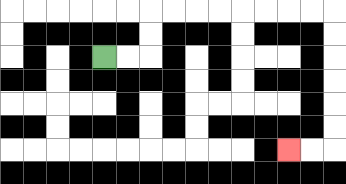{'start': '[4, 2]', 'end': '[12, 6]', 'path_directions': 'R,R,U,U,R,R,R,R,R,R,R,R,D,D,D,D,D,D,L,L', 'path_coordinates': '[[4, 2], [5, 2], [6, 2], [6, 1], [6, 0], [7, 0], [8, 0], [9, 0], [10, 0], [11, 0], [12, 0], [13, 0], [14, 0], [14, 1], [14, 2], [14, 3], [14, 4], [14, 5], [14, 6], [13, 6], [12, 6]]'}